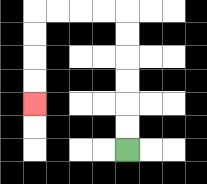{'start': '[5, 6]', 'end': '[1, 4]', 'path_directions': 'U,U,U,U,U,U,L,L,L,L,D,D,D,D', 'path_coordinates': '[[5, 6], [5, 5], [5, 4], [5, 3], [5, 2], [5, 1], [5, 0], [4, 0], [3, 0], [2, 0], [1, 0], [1, 1], [1, 2], [1, 3], [1, 4]]'}